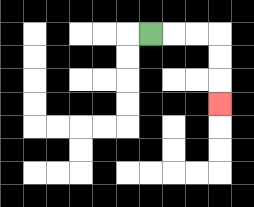{'start': '[6, 1]', 'end': '[9, 4]', 'path_directions': 'R,R,R,D,D,D', 'path_coordinates': '[[6, 1], [7, 1], [8, 1], [9, 1], [9, 2], [9, 3], [9, 4]]'}